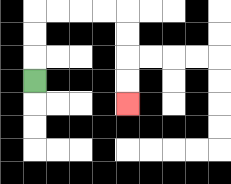{'start': '[1, 3]', 'end': '[5, 4]', 'path_directions': 'U,U,U,R,R,R,R,D,D,D,D', 'path_coordinates': '[[1, 3], [1, 2], [1, 1], [1, 0], [2, 0], [3, 0], [4, 0], [5, 0], [5, 1], [5, 2], [5, 3], [5, 4]]'}